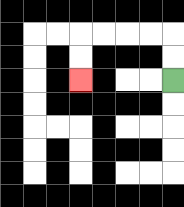{'start': '[7, 3]', 'end': '[3, 3]', 'path_directions': 'U,U,L,L,L,L,D,D', 'path_coordinates': '[[7, 3], [7, 2], [7, 1], [6, 1], [5, 1], [4, 1], [3, 1], [3, 2], [3, 3]]'}